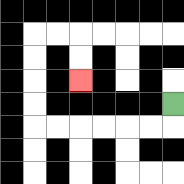{'start': '[7, 4]', 'end': '[3, 3]', 'path_directions': 'D,L,L,L,L,L,L,U,U,U,U,R,R,D,D', 'path_coordinates': '[[7, 4], [7, 5], [6, 5], [5, 5], [4, 5], [3, 5], [2, 5], [1, 5], [1, 4], [1, 3], [1, 2], [1, 1], [2, 1], [3, 1], [3, 2], [3, 3]]'}